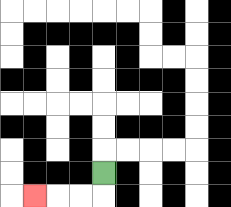{'start': '[4, 7]', 'end': '[1, 8]', 'path_directions': 'D,L,L,L', 'path_coordinates': '[[4, 7], [4, 8], [3, 8], [2, 8], [1, 8]]'}